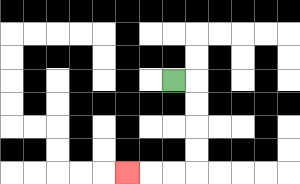{'start': '[7, 3]', 'end': '[5, 7]', 'path_directions': 'R,D,D,D,D,L,L,L', 'path_coordinates': '[[7, 3], [8, 3], [8, 4], [8, 5], [8, 6], [8, 7], [7, 7], [6, 7], [5, 7]]'}